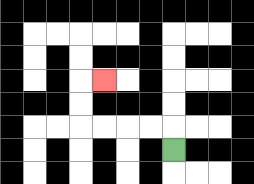{'start': '[7, 6]', 'end': '[4, 3]', 'path_directions': 'U,L,L,L,L,U,U,R', 'path_coordinates': '[[7, 6], [7, 5], [6, 5], [5, 5], [4, 5], [3, 5], [3, 4], [3, 3], [4, 3]]'}